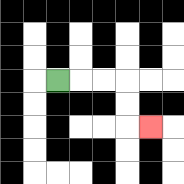{'start': '[2, 3]', 'end': '[6, 5]', 'path_directions': 'R,R,R,D,D,R', 'path_coordinates': '[[2, 3], [3, 3], [4, 3], [5, 3], [5, 4], [5, 5], [6, 5]]'}